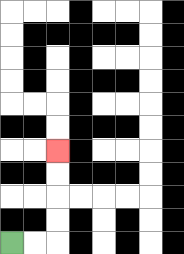{'start': '[0, 10]', 'end': '[2, 6]', 'path_directions': 'R,R,U,U,U,U', 'path_coordinates': '[[0, 10], [1, 10], [2, 10], [2, 9], [2, 8], [2, 7], [2, 6]]'}